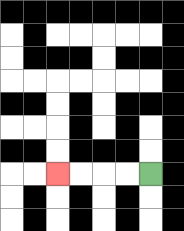{'start': '[6, 7]', 'end': '[2, 7]', 'path_directions': 'L,L,L,L', 'path_coordinates': '[[6, 7], [5, 7], [4, 7], [3, 7], [2, 7]]'}